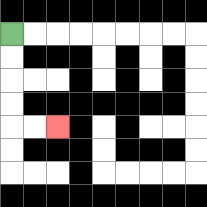{'start': '[0, 1]', 'end': '[2, 5]', 'path_directions': 'D,D,D,D,R,R', 'path_coordinates': '[[0, 1], [0, 2], [0, 3], [0, 4], [0, 5], [1, 5], [2, 5]]'}